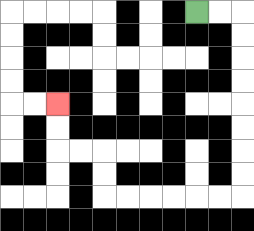{'start': '[8, 0]', 'end': '[2, 4]', 'path_directions': 'R,R,D,D,D,D,D,D,D,D,L,L,L,L,L,L,U,U,L,L,U,U', 'path_coordinates': '[[8, 0], [9, 0], [10, 0], [10, 1], [10, 2], [10, 3], [10, 4], [10, 5], [10, 6], [10, 7], [10, 8], [9, 8], [8, 8], [7, 8], [6, 8], [5, 8], [4, 8], [4, 7], [4, 6], [3, 6], [2, 6], [2, 5], [2, 4]]'}